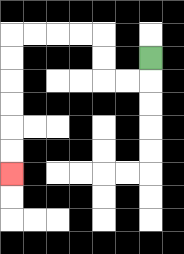{'start': '[6, 2]', 'end': '[0, 7]', 'path_directions': 'D,L,L,U,U,L,L,L,L,D,D,D,D,D,D', 'path_coordinates': '[[6, 2], [6, 3], [5, 3], [4, 3], [4, 2], [4, 1], [3, 1], [2, 1], [1, 1], [0, 1], [0, 2], [0, 3], [0, 4], [0, 5], [0, 6], [0, 7]]'}